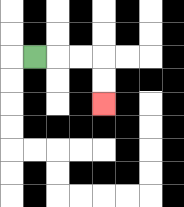{'start': '[1, 2]', 'end': '[4, 4]', 'path_directions': 'R,R,R,D,D', 'path_coordinates': '[[1, 2], [2, 2], [3, 2], [4, 2], [4, 3], [4, 4]]'}